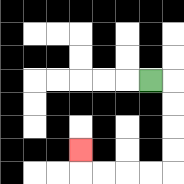{'start': '[6, 3]', 'end': '[3, 6]', 'path_directions': 'R,D,D,D,D,L,L,L,L,U', 'path_coordinates': '[[6, 3], [7, 3], [7, 4], [7, 5], [7, 6], [7, 7], [6, 7], [5, 7], [4, 7], [3, 7], [3, 6]]'}